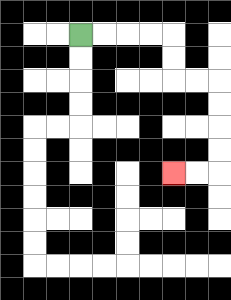{'start': '[3, 1]', 'end': '[7, 7]', 'path_directions': 'R,R,R,R,D,D,R,R,D,D,D,D,L,L', 'path_coordinates': '[[3, 1], [4, 1], [5, 1], [6, 1], [7, 1], [7, 2], [7, 3], [8, 3], [9, 3], [9, 4], [9, 5], [9, 6], [9, 7], [8, 7], [7, 7]]'}